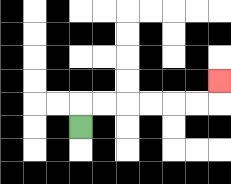{'start': '[3, 5]', 'end': '[9, 3]', 'path_directions': 'U,R,R,R,R,R,R,U', 'path_coordinates': '[[3, 5], [3, 4], [4, 4], [5, 4], [6, 4], [7, 4], [8, 4], [9, 4], [9, 3]]'}